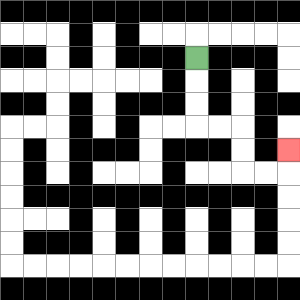{'start': '[8, 2]', 'end': '[12, 6]', 'path_directions': 'D,D,D,R,R,D,D,R,R,U', 'path_coordinates': '[[8, 2], [8, 3], [8, 4], [8, 5], [9, 5], [10, 5], [10, 6], [10, 7], [11, 7], [12, 7], [12, 6]]'}